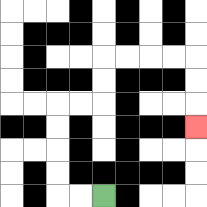{'start': '[4, 8]', 'end': '[8, 5]', 'path_directions': 'L,L,U,U,U,U,R,R,U,U,R,R,R,R,D,D,D', 'path_coordinates': '[[4, 8], [3, 8], [2, 8], [2, 7], [2, 6], [2, 5], [2, 4], [3, 4], [4, 4], [4, 3], [4, 2], [5, 2], [6, 2], [7, 2], [8, 2], [8, 3], [8, 4], [8, 5]]'}